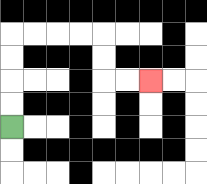{'start': '[0, 5]', 'end': '[6, 3]', 'path_directions': 'U,U,U,U,R,R,R,R,D,D,R,R', 'path_coordinates': '[[0, 5], [0, 4], [0, 3], [0, 2], [0, 1], [1, 1], [2, 1], [3, 1], [4, 1], [4, 2], [4, 3], [5, 3], [6, 3]]'}